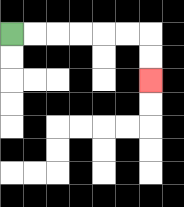{'start': '[0, 1]', 'end': '[6, 3]', 'path_directions': 'R,R,R,R,R,R,D,D', 'path_coordinates': '[[0, 1], [1, 1], [2, 1], [3, 1], [4, 1], [5, 1], [6, 1], [6, 2], [6, 3]]'}